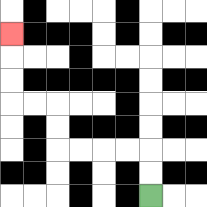{'start': '[6, 8]', 'end': '[0, 1]', 'path_directions': 'U,U,L,L,L,L,U,U,L,L,U,U,U', 'path_coordinates': '[[6, 8], [6, 7], [6, 6], [5, 6], [4, 6], [3, 6], [2, 6], [2, 5], [2, 4], [1, 4], [0, 4], [0, 3], [0, 2], [0, 1]]'}